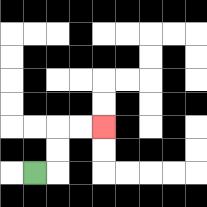{'start': '[1, 7]', 'end': '[4, 5]', 'path_directions': 'R,U,U,R,R', 'path_coordinates': '[[1, 7], [2, 7], [2, 6], [2, 5], [3, 5], [4, 5]]'}